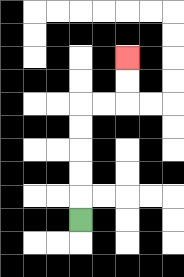{'start': '[3, 9]', 'end': '[5, 2]', 'path_directions': 'U,U,U,U,U,R,R,U,U', 'path_coordinates': '[[3, 9], [3, 8], [3, 7], [3, 6], [3, 5], [3, 4], [4, 4], [5, 4], [5, 3], [5, 2]]'}